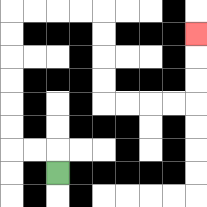{'start': '[2, 7]', 'end': '[8, 1]', 'path_directions': 'U,L,L,U,U,U,U,U,U,R,R,R,R,D,D,D,D,R,R,R,R,U,U,U', 'path_coordinates': '[[2, 7], [2, 6], [1, 6], [0, 6], [0, 5], [0, 4], [0, 3], [0, 2], [0, 1], [0, 0], [1, 0], [2, 0], [3, 0], [4, 0], [4, 1], [4, 2], [4, 3], [4, 4], [5, 4], [6, 4], [7, 4], [8, 4], [8, 3], [8, 2], [8, 1]]'}